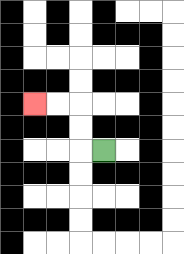{'start': '[4, 6]', 'end': '[1, 4]', 'path_directions': 'L,U,U,L,L', 'path_coordinates': '[[4, 6], [3, 6], [3, 5], [3, 4], [2, 4], [1, 4]]'}